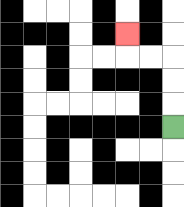{'start': '[7, 5]', 'end': '[5, 1]', 'path_directions': 'U,U,U,L,L,U', 'path_coordinates': '[[7, 5], [7, 4], [7, 3], [7, 2], [6, 2], [5, 2], [5, 1]]'}